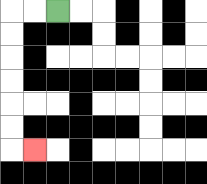{'start': '[2, 0]', 'end': '[1, 6]', 'path_directions': 'L,L,D,D,D,D,D,D,R', 'path_coordinates': '[[2, 0], [1, 0], [0, 0], [0, 1], [0, 2], [0, 3], [0, 4], [0, 5], [0, 6], [1, 6]]'}